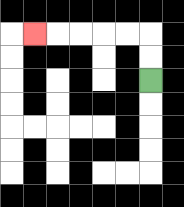{'start': '[6, 3]', 'end': '[1, 1]', 'path_directions': 'U,U,L,L,L,L,L', 'path_coordinates': '[[6, 3], [6, 2], [6, 1], [5, 1], [4, 1], [3, 1], [2, 1], [1, 1]]'}